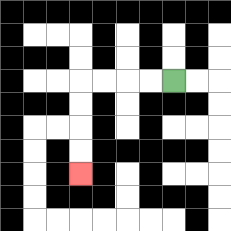{'start': '[7, 3]', 'end': '[3, 7]', 'path_directions': 'L,L,L,L,D,D,D,D', 'path_coordinates': '[[7, 3], [6, 3], [5, 3], [4, 3], [3, 3], [3, 4], [3, 5], [3, 6], [3, 7]]'}